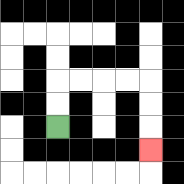{'start': '[2, 5]', 'end': '[6, 6]', 'path_directions': 'U,U,R,R,R,R,D,D,D', 'path_coordinates': '[[2, 5], [2, 4], [2, 3], [3, 3], [4, 3], [5, 3], [6, 3], [6, 4], [6, 5], [6, 6]]'}